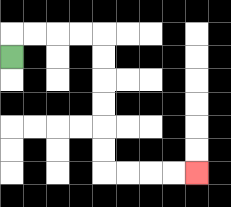{'start': '[0, 2]', 'end': '[8, 7]', 'path_directions': 'U,R,R,R,R,D,D,D,D,D,D,R,R,R,R', 'path_coordinates': '[[0, 2], [0, 1], [1, 1], [2, 1], [3, 1], [4, 1], [4, 2], [4, 3], [4, 4], [4, 5], [4, 6], [4, 7], [5, 7], [6, 7], [7, 7], [8, 7]]'}